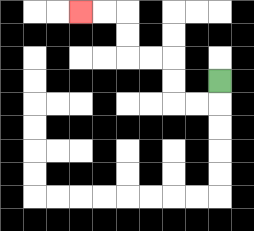{'start': '[9, 3]', 'end': '[3, 0]', 'path_directions': 'D,L,L,U,U,L,L,U,U,L,L', 'path_coordinates': '[[9, 3], [9, 4], [8, 4], [7, 4], [7, 3], [7, 2], [6, 2], [5, 2], [5, 1], [5, 0], [4, 0], [3, 0]]'}